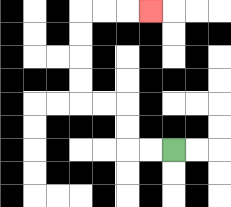{'start': '[7, 6]', 'end': '[6, 0]', 'path_directions': 'L,L,U,U,L,L,U,U,U,U,R,R,R', 'path_coordinates': '[[7, 6], [6, 6], [5, 6], [5, 5], [5, 4], [4, 4], [3, 4], [3, 3], [3, 2], [3, 1], [3, 0], [4, 0], [5, 0], [6, 0]]'}